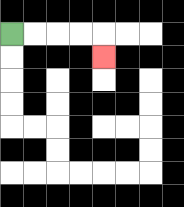{'start': '[0, 1]', 'end': '[4, 2]', 'path_directions': 'R,R,R,R,D', 'path_coordinates': '[[0, 1], [1, 1], [2, 1], [3, 1], [4, 1], [4, 2]]'}